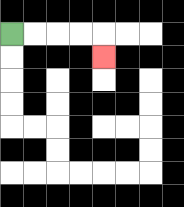{'start': '[0, 1]', 'end': '[4, 2]', 'path_directions': 'R,R,R,R,D', 'path_coordinates': '[[0, 1], [1, 1], [2, 1], [3, 1], [4, 1], [4, 2]]'}